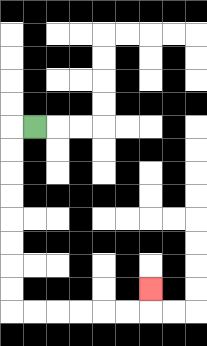{'start': '[1, 5]', 'end': '[6, 12]', 'path_directions': 'L,D,D,D,D,D,D,D,D,R,R,R,R,R,R,U', 'path_coordinates': '[[1, 5], [0, 5], [0, 6], [0, 7], [0, 8], [0, 9], [0, 10], [0, 11], [0, 12], [0, 13], [1, 13], [2, 13], [3, 13], [4, 13], [5, 13], [6, 13], [6, 12]]'}